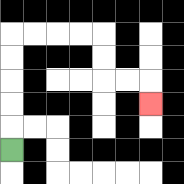{'start': '[0, 6]', 'end': '[6, 4]', 'path_directions': 'U,U,U,U,U,R,R,R,R,D,D,R,R,D', 'path_coordinates': '[[0, 6], [0, 5], [0, 4], [0, 3], [0, 2], [0, 1], [1, 1], [2, 1], [3, 1], [4, 1], [4, 2], [4, 3], [5, 3], [6, 3], [6, 4]]'}